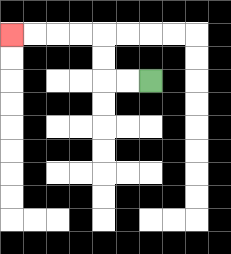{'start': '[6, 3]', 'end': '[0, 1]', 'path_directions': 'L,L,U,U,L,L,L,L', 'path_coordinates': '[[6, 3], [5, 3], [4, 3], [4, 2], [4, 1], [3, 1], [2, 1], [1, 1], [0, 1]]'}